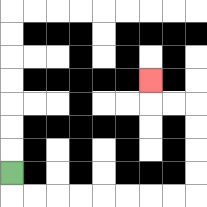{'start': '[0, 7]', 'end': '[6, 3]', 'path_directions': 'D,R,R,R,R,R,R,R,R,U,U,U,U,L,L,U', 'path_coordinates': '[[0, 7], [0, 8], [1, 8], [2, 8], [3, 8], [4, 8], [5, 8], [6, 8], [7, 8], [8, 8], [8, 7], [8, 6], [8, 5], [8, 4], [7, 4], [6, 4], [6, 3]]'}